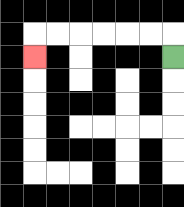{'start': '[7, 2]', 'end': '[1, 2]', 'path_directions': 'U,L,L,L,L,L,L,D', 'path_coordinates': '[[7, 2], [7, 1], [6, 1], [5, 1], [4, 1], [3, 1], [2, 1], [1, 1], [1, 2]]'}